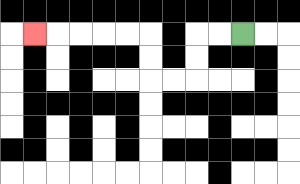{'start': '[10, 1]', 'end': '[1, 1]', 'path_directions': 'L,L,D,D,L,L,U,U,L,L,L,L,L', 'path_coordinates': '[[10, 1], [9, 1], [8, 1], [8, 2], [8, 3], [7, 3], [6, 3], [6, 2], [6, 1], [5, 1], [4, 1], [3, 1], [2, 1], [1, 1]]'}